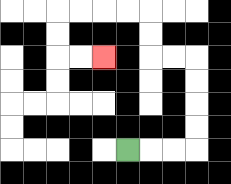{'start': '[5, 6]', 'end': '[4, 2]', 'path_directions': 'R,R,R,U,U,U,U,L,L,U,U,L,L,L,L,D,D,R,R', 'path_coordinates': '[[5, 6], [6, 6], [7, 6], [8, 6], [8, 5], [8, 4], [8, 3], [8, 2], [7, 2], [6, 2], [6, 1], [6, 0], [5, 0], [4, 0], [3, 0], [2, 0], [2, 1], [2, 2], [3, 2], [4, 2]]'}